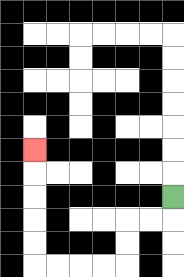{'start': '[7, 8]', 'end': '[1, 6]', 'path_directions': 'D,L,L,D,D,L,L,L,L,U,U,U,U,U', 'path_coordinates': '[[7, 8], [7, 9], [6, 9], [5, 9], [5, 10], [5, 11], [4, 11], [3, 11], [2, 11], [1, 11], [1, 10], [1, 9], [1, 8], [1, 7], [1, 6]]'}